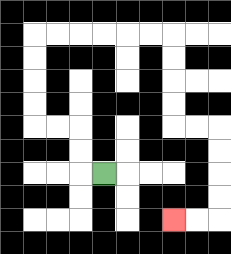{'start': '[4, 7]', 'end': '[7, 9]', 'path_directions': 'L,U,U,L,L,U,U,U,U,R,R,R,R,R,R,D,D,D,D,R,R,D,D,D,D,L,L', 'path_coordinates': '[[4, 7], [3, 7], [3, 6], [3, 5], [2, 5], [1, 5], [1, 4], [1, 3], [1, 2], [1, 1], [2, 1], [3, 1], [4, 1], [5, 1], [6, 1], [7, 1], [7, 2], [7, 3], [7, 4], [7, 5], [8, 5], [9, 5], [9, 6], [9, 7], [9, 8], [9, 9], [8, 9], [7, 9]]'}